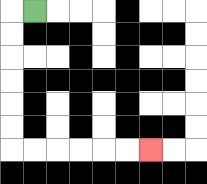{'start': '[1, 0]', 'end': '[6, 6]', 'path_directions': 'L,D,D,D,D,D,D,R,R,R,R,R,R', 'path_coordinates': '[[1, 0], [0, 0], [0, 1], [0, 2], [0, 3], [0, 4], [0, 5], [0, 6], [1, 6], [2, 6], [3, 6], [4, 6], [5, 6], [6, 6]]'}